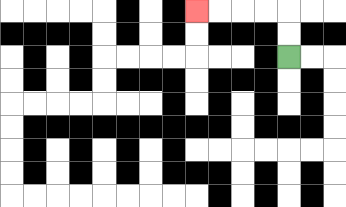{'start': '[12, 2]', 'end': '[8, 0]', 'path_directions': 'U,U,L,L,L,L', 'path_coordinates': '[[12, 2], [12, 1], [12, 0], [11, 0], [10, 0], [9, 0], [8, 0]]'}